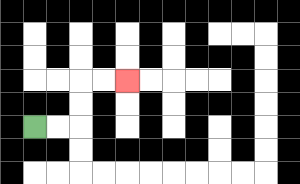{'start': '[1, 5]', 'end': '[5, 3]', 'path_directions': 'R,R,U,U,R,R', 'path_coordinates': '[[1, 5], [2, 5], [3, 5], [3, 4], [3, 3], [4, 3], [5, 3]]'}